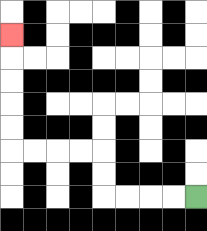{'start': '[8, 8]', 'end': '[0, 1]', 'path_directions': 'L,L,L,L,U,U,L,L,L,L,U,U,U,U,U', 'path_coordinates': '[[8, 8], [7, 8], [6, 8], [5, 8], [4, 8], [4, 7], [4, 6], [3, 6], [2, 6], [1, 6], [0, 6], [0, 5], [0, 4], [0, 3], [0, 2], [0, 1]]'}